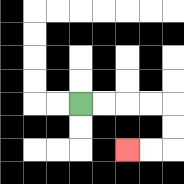{'start': '[3, 4]', 'end': '[5, 6]', 'path_directions': 'R,R,R,R,D,D,L,L', 'path_coordinates': '[[3, 4], [4, 4], [5, 4], [6, 4], [7, 4], [7, 5], [7, 6], [6, 6], [5, 6]]'}